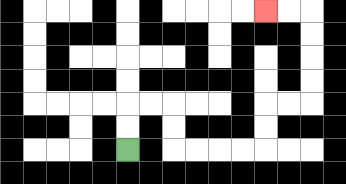{'start': '[5, 6]', 'end': '[11, 0]', 'path_directions': 'U,U,R,R,D,D,R,R,R,R,U,U,R,R,U,U,U,U,L,L', 'path_coordinates': '[[5, 6], [5, 5], [5, 4], [6, 4], [7, 4], [7, 5], [7, 6], [8, 6], [9, 6], [10, 6], [11, 6], [11, 5], [11, 4], [12, 4], [13, 4], [13, 3], [13, 2], [13, 1], [13, 0], [12, 0], [11, 0]]'}